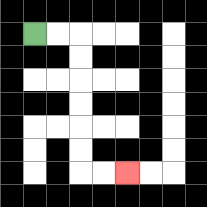{'start': '[1, 1]', 'end': '[5, 7]', 'path_directions': 'R,R,D,D,D,D,D,D,R,R', 'path_coordinates': '[[1, 1], [2, 1], [3, 1], [3, 2], [3, 3], [3, 4], [3, 5], [3, 6], [3, 7], [4, 7], [5, 7]]'}